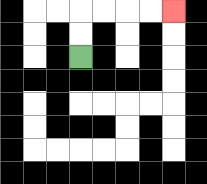{'start': '[3, 2]', 'end': '[7, 0]', 'path_directions': 'U,U,R,R,R,R', 'path_coordinates': '[[3, 2], [3, 1], [3, 0], [4, 0], [5, 0], [6, 0], [7, 0]]'}